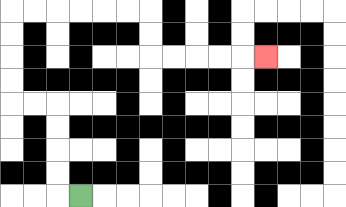{'start': '[3, 8]', 'end': '[11, 2]', 'path_directions': 'L,U,U,U,U,L,L,U,U,U,U,R,R,R,R,R,R,D,D,R,R,R,R,R', 'path_coordinates': '[[3, 8], [2, 8], [2, 7], [2, 6], [2, 5], [2, 4], [1, 4], [0, 4], [0, 3], [0, 2], [0, 1], [0, 0], [1, 0], [2, 0], [3, 0], [4, 0], [5, 0], [6, 0], [6, 1], [6, 2], [7, 2], [8, 2], [9, 2], [10, 2], [11, 2]]'}